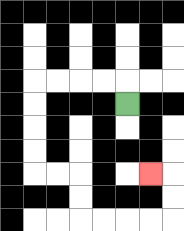{'start': '[5, 4]', 'end': '[6, 7]', 'path_directions': 'U,L,L,L,L,D,D,D,D,R,R,D,D,R,R,R,R,U,U,L', 'path_coordinates': '[[5, 4], [5, 3], [4, 3], [3, 3], [2, 3], [1, 3], [1, 4], [1, 5], [1, 6], [1, 7], [2, 7], [3, 7], [3, 8], [3, 9], [4, 9], [5, 9], [6, 9], [7, 9], [7, 8], [7, 7], [6, 7]]'}